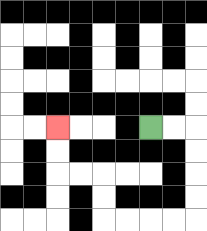{'start': '[6, 5]', 'end': '[2, 5]', 'path_directions': 'R,R,D,D,D,D,L,L,L,L,U,U,L,L,U,U', 'path_coordinates': '[[6, 5], [7, 5], [8, 5], [8, 6], [8, 7], [8, 8], [8, 9], [7, 9], [6, 9], [5, 9], [4, 9], [4, 8], [4, 7], [3, 7], [2, 7], [2, 6], [2, 5]]'}